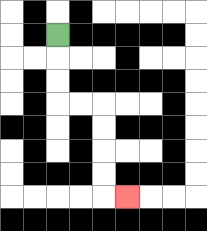{'start': '[2, 1]', 'end': '[5, 8]', 'path_directions': 'D,D,D,R,R,D,D,D,D,R', 'path_coordinates': '[[2, 1], [2, 2], [2, 3], [2, 4], [3, 4], [4, 4], [4, 5], [4, 6], [4, 7], [4, 8], [5, 8]]'}